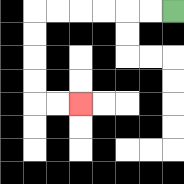{'start': '[7, 0]', 'end': '[3, 4]', 'path_directions': 'L,L,L,L,L,L,D,D,D,D,R,R', 'path_coordinates': '[[7, 0], [6, 0], [5, 0], [4, 0], [3, 0], [2, 0], [1, 0], [1, 1], [1, 2], [1, 3], [1, 4], [2, 4], [3, 4]]'}